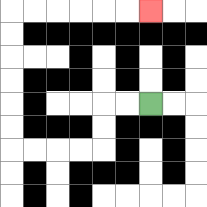{'start': '[6, 4]', 'end': '[6, 0]', 'path_directions': 'L,L,D,D,L,L,L,L,U,U,U,U,U,U,R,R,R,R,R,R', 'path_coordinates': '[[6, 4], [5, 4], [4, 4], [4, 5], [4, 6], [3, 6], [2, 6], [1, 6], [0, 6], [0, 5], [0, 4], [0, 3], [0, 2], [0, 1], [0, 0], [1, 0], [2, 0], [3, 0], [4, 0], [5, 0], [6, 0]]'}